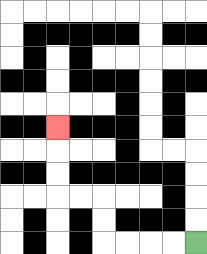{'start': '[8, 10]', 'end': '[2, 5]', 'path_directions': 'L,L,L,L,U,U,L,L,U,U,U', 'path_coordinates': '[[8, 10], [7, 10], [6, 10], [5, 10], [4, 10], [4, 9], [4, 8], [3, 8], [2, 8], [2, 7], [2, 6], [2, 5]]'}